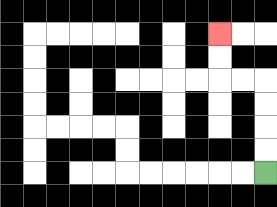{'start': '[11, 7]', 'end': '[9, 1]', 'path_directions': 'U,U,U,U,L,L,U,U', 'path_coordinates': '[[11, 7], [11, 6], [11, 5], [11, 4], [11, 3], [10, 3], [9, 3], [9, 2], [9, 1]]'}